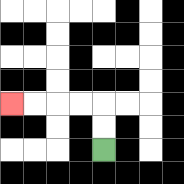{'start': '[4, 6]', 'end': '[0, 4]', 'path_directions': 'U,U,L,L,L,L', 'path_coordinates': '[[4, 6], [4, 5], [4, 4], [3, 4], [2, 4], [1, 4], [0, 4]]'}